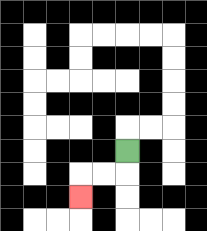{'start': '[5, 6]', 'end': '[3, 8]', 'path_directions': 'D,L,L,D', 'path_coordinates': '[[5, 6], [5, 7], [4, 7], [3, 7], [3, 8]]'}